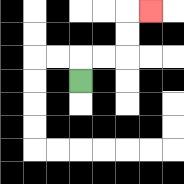{'start': '[3, 3]', 'end': '[6, 0]', 'path_directions': 'U,R,R,U,U,R', 'path_coordinates': '[[3, 3], [3, 2], [4, 2], [5, 2], [5, 1], [5, 0], [6, 0]]'}